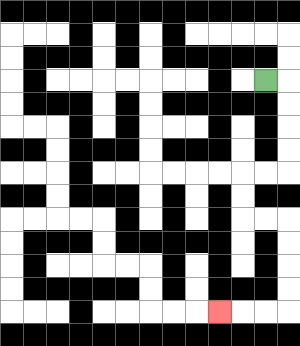{'start': '[11, 3]', 'end': '[9, 13]', 'path_directions': 'R,D,D,D,D,L,L,D,D,R,R,D,D,D,D,L,L,L', 'path_coordinates': '[[11, 3], [12, 3], [12, 4], [12, 5], [12, 6], [12, 7], [11, 7], [10, 7], [10, 8], [10, 9], [11, 9], [12, 9], [12, 10], [12, 11], [12, 12], [12, 13], [11, 13], [10, 13], [9, 13]]'}